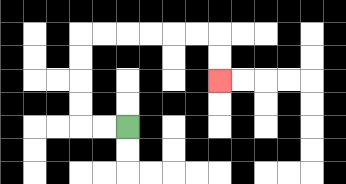{'start': '[5, 5]', 'end': '[9, 3]', 'path_directions': 'L,L,U,U,U,U,R,R,R,R,R,R,D,D', 'path_coordinates': '[[5, 5], [4, 5], [3, 5], [3, 4], [3, 3], [3, 2], [3, 1], [4, 1], [5, 1], [6, 1], [7, 1], [8, 1], [9, 1], [9, 2], [9, 3]]'}